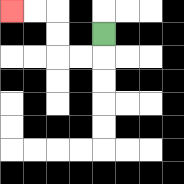{'start': '[4, 1]', 'end': '[0, 0]', 'path_directions': 'D,L,L,U,U,L,L', 'path_coordinates': '[[4, 1], [4, 2], [3, 2], [2, 2], [2, 1], [2, 0], [1, 0], [0, 0]]'}